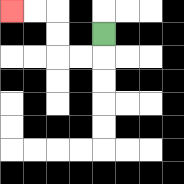{'start': '[4, 1]', 'end': '[0, 0]', 'path_directions': 'D,L,L,U,U,L,L', 'path_coordinates': '[[4, 1], [4, 2], [3, 2], [2, 2], [2, 1], [2, 0], [1, 0], [0, 0]]'}